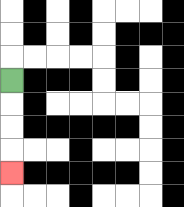{'start': '[0, 3]', 'end': '[0, 7]', 'path_directions': 'D,D,D,D', 'path_coordinates': '[[0, 3], [0, 4], [0, 5], [0, 6], [0, 7]]'}